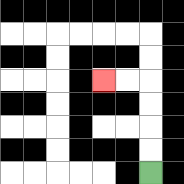{'start': '[6, 7]', 'end': '[4, 3]', 'path_directions': 'U,U,U,U,L,L', 'path_coordinates': '[[6, 7], [6, 6], [6, 5], [6, 4], [6, 3], [5, 3], [4, 3]]'}